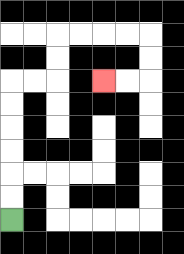{'start': '[0, 9]', 'end': '[4, 3]', 'path_directions': 'U,U,U,U,U,U,R,R,U,U,R,R,R,R,D,D,L,L', 'path_coordinates': '[[0, 9], [0, 8], [0, 7], [0, 6], [0, 5], [0, 4], [0, 3], [1, 3], [2, 3], [2, 2], [2, 1], [3, 1], [4, 1], [5, 1], [6, 1], [6, 2], [6, 3], [5, 3], [4, 3]]'}